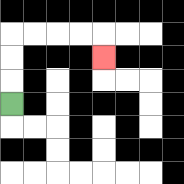{'start': '[0, 4]', 'end': '[4, 2]', 'path_directions': 'U,U,U,R,R,R,R,D', 'path_coordinates': '[[0, 4], [0, 3], [0, 2], [0, 1], [1, 1], [2, 1], [3, 1], [4, 1], [4, 2]]'}